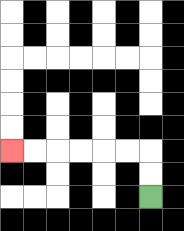{'start': '[6, 8]', 'end': '[0, 6]', 'path_directions': 'U,U,L,L,L,L,L,L', 'path_coordinates': '[[6, 8], [6, 7], [6, 6], [5, 6], [4, 6], [3, 6], [2, 6], [1, 6], [0, 6]]'}